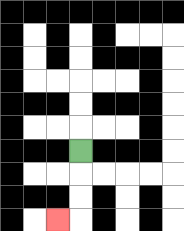{'start': '[3, 6]', 'end': '[2, 9]', 'path_directions': 'D,D,D,L', 'path_coordinates': '[[3, 6], [3, 7], [3, 8], [3, 9], [2, 9]]'}